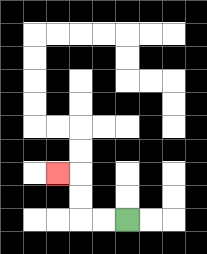{'start': '[5, 9]', 'end': '[2, 7]', 'path_directions': 'L,L,U,U,L', 'path_coordinates': '[[5, 9], [4, 9], [3, 9], [3, 8], [3, 7], [2, 7]]'}